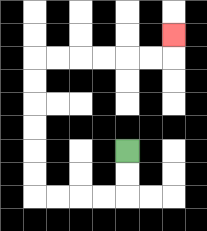{'start': '[5, 6]', 'end': '[7, 1]', 'path_directions': 'D,D,L,L,L,L,U,U,U,U,U,U,R,R,R,R,R,R,U', 'path_coordinates': '[[5, 6], [5, 7], [5, 8], [4, 8], [3, 8], [2, 8], [1, 8], [1, 7], [1, 6], [1, 5], [1, 4], [1, 3], [1, 2], [2, 2], [3, 2], [4, 2], [5, 2], [6, 2], [7, 2], [7, 1]]'}